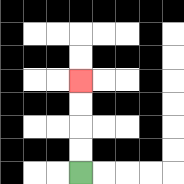{'start': '[3, 7]', 'end': '[3, 3]', 'path_directions': 'U,U,U,U', 'path_coordinates': '[[3, 7], [3, 6], [3, 5], [3, 4], [3, 3]]'}